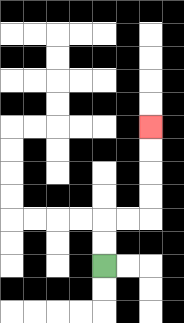{'start': '[4, 11]', 'end': '[6, 5]', 'path_directions': 'U,U,R,R,U,U,U,U', 'path_coordinates': '[[4, 11], [4, 10], [4, 9], [5, 9], [6, 9], [6, 8], [6, 7], [6, 6], [6, 5]]'}